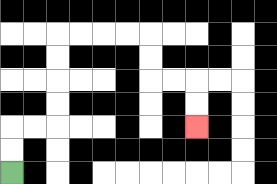{'start': '[0, 7]', 'end': '[8, 5]', 'path_directions': 'U,U,R,R,U,U,U,U,R,R,R,R,D,D,R,R,D,D', 'path_coordinates': '[[0, 7], [0, 6], [0, 5], [1, 5], [2, 5], [2, 4], [2, 3], [2, 2], [2, 1], [3, 1], [4, 1], [5, 1], [6, 1], [6, 2], [6, 3], [7, 3], [8, 3], [8, 4], [8, 5]]'}